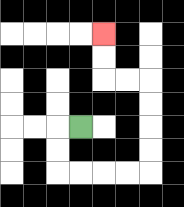{'start': '[3, 5]', 'end': '[4, 1]', 'path_directions': 'L,D,D,R,R,R,R,U,U,U,U,L,L,U,U', 'path_coordinates': '[[3, 5], [2, 5], [2, 6], [2, 7], [3, 7], [4, 7], [5, 7], [6, 7], [6, 6], [6, 5], [6, 4], [6, 3], [5, 3], [4, 3], [4, 2], [4, 1]]'}